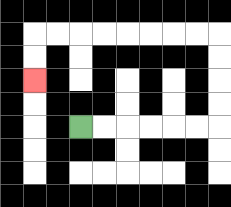{'start': '[3, 5]', 'end': '[1, 3]', 'path_directions': 'R,R,R,R,R,R,U,U,U,U,L,L,L,L,L,L,L,L,D,D', 'path_coordinates': '[[3, 5], [4, 5], [5, 5], [6, 5], [7, 5], [8, 5], [9, 5], [9, 4], [9, 3], [9, 2], [9, 1], [8, 1], [7, 1], [6, 1], [5, 1], [4, 1], [3, 1], [2, 1], [1, 1], [1, 2], [1, 3]]'}